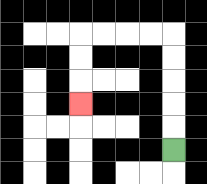{'start': '[7, 6]', 'end': '[3, 4]', 'path_directions': 'U,U,U,U,U,L,L,L,L,D,D,D', 'path_coordinates': '[[7, 6], [7, 5], [7, 4], [7, 3], [7, 2], [7, 1], [6, 1], [5, 1], [4, 1], [3, 1], [3, 2], [3, 3], [3, 4]]'}